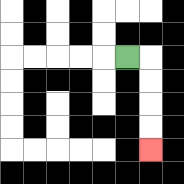{'start': '[5, 2]', 'end': '[6, 6]', 'path_directions': 'R,D,D,D,D', 'path_coordinates': '[[5, 2], [6, 2], [6, 3], [6, 4], [6, 5], [6, 6]]'}